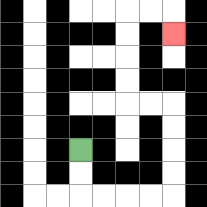{'start': '[3, 6]', 'end': '[7, 1]', 'path_directions': 'D,D,R,R,R,R,U,U,U,U,L,L,U,U,U,U,R,R,D', 'path_coordinates': '[[3, 6], [3, 7], [3, 8], [4, 8], [5, 8], [6, 8], [7, 8], [7, 7], [7, 6], [7, 5], [7, 4], [6, 4], [5, 4], [5, 3], [5, 2], [5, 1], [5, 0], [6, 0], [7, 0], [7, 1]]'}